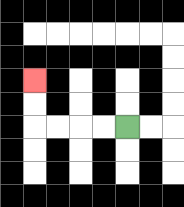{'start': '[5, 5]', 'end': '[1, 3]', 'path_directions': 'L,L,L,L,U,U', 'path_coordinates': '[[5, 5], [4, 5], [3, 5], [2, 5], [1, 5], [1, 4], [1, 3]]'}